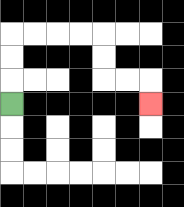{'start': '[0, 4]', 'end': '[6, 4]', 'path_directions': 'U,U,U,R,R,R,R,D,D,R,R,D', 'path_coordinates': '[[0, 4], [0, 3], [0, 2], [0, 1], [1, 1], [2, 1], [3, 1], [4, 1], [4, 2], [4, 3], [5, 3], [6, 3], [6, 4]]'}